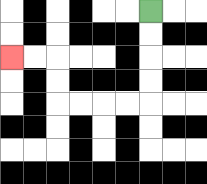{'start': '[6, 0]', 'end': '[0, 2]', 'path_directions': 'D,D,D,D,L,L,L,L,U,U,L,L', 'path_coordinates': '[[6, 0], [6, 1], [6, 2], [6, 3], [6, 4], [5, 4], [4, 4], [3, 4], [2, 4], [2, 3], [2, 2], [1, 2], [0, 2]]'}